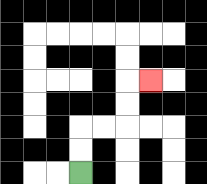{'start': '[3, 7]', 'end': '[6, 3]', 'path_directions': 'U,U,R,R,U,U,R', 'path_coordinates': '[[3, 7], [3, 6], [3, 5], [4, 5], [5, 5], [5, 4], [5, 3], [6, 3]]'}